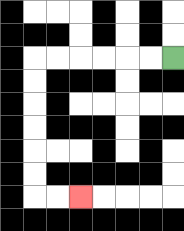{'start': '[7, 2]', 'end': '[3, 8]', 'path_directions': 'L,L,L,L,L,L,D,D,D,D,D,D,R,R', 'path_coordinates': '[[7, 2], [6, 2], [5, 2], [4, 2], [3, 2], [2, 2], [1, 2], [1, 3], [1, 4], [1, 5], [1, 6], [1, 7], [1, 8], [2, 8], [3, 8]]'}